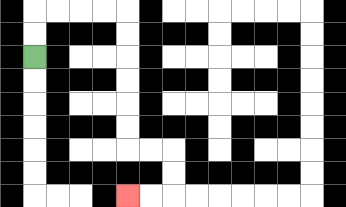{'start': '[1, 2]', 'end': '[5, 8]', 'path_directions': 'U,U,R,R,R,R,D,D,D,D,D,D,R,R,D,D,L,L', 'path_coordinates': '[[1, 2], [1, 1], [1, 0], [2, 0], [3, 0], [4, 0], [5, 0], [5, 1], [5, 2], [5, 3], [5, 4], [5, 5], [5, 6], [6, 6], [7, 6], [7, 7], [7, 8], [6, 8], [5, 8]]'}